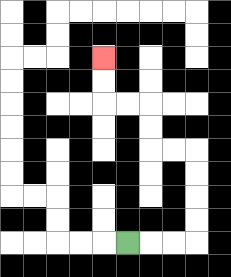{'start': '[5, 10]', 'end': '[4, 2]', 'path_directions': 'R,R,R,U,U,U,U,L,L,U,U,L,L,U,U', 'path_coordinates': '[[5, 10], [6, 10], [7, 10], [8, 10], [8, 9], [8, 8], [8, 7], [8, 6], [7, 6], [6, 6], [6, 5], [6, 4], [5, 4], [4, 4], [4, 3], [4, 2]]'}